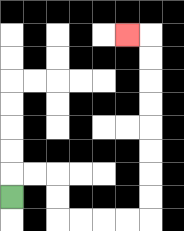{'start': '[0, 8]', 'end': '[5, 1]', 'path_directions': 'U,R,R,D,D,R,R,R,R,U,U,U,U,U,U,U,U,L', 'path_coordinates': '[[0, 8], [0, 7], [1, 7], [2, 7], [2, 8], [2, 9], [3, 9], [4, 9], [5, 9], [6, 9], [6, 8], [6, 7], [6, 6], [6, 5], [6, 4], [6, 3], [6, 2], [6, 1], [5, 1]]'}